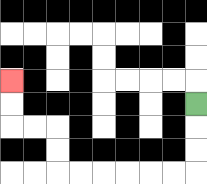{'start': '[8, 4]', 'end': '[0, 3]', 'path_directions': 'D,D,D,L,L,L,L,L,L,U,U,L,L,U,U', 'path_coordinates': '[[8, 4], [8, 5], [8, 6], [8, 7], [7, 7], [6, 7], [5, 7], [4, 7], [3, 7], [2, 7], [2, 6], [2, 5], [1, 5], [0, 5], [0, 4], [0, 3]]'}